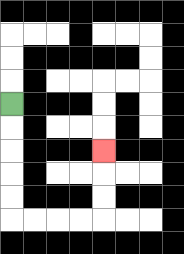{'start': '[0, 4]', 'end': '[4, 6]', 'path_directions': 'D,D,D,D,D,R,R,R,R,U,U,U', 'path_coordinates': '[[0, 4], [0, 5], [0, 6], [0, 7], [0, 8], [0, 9], [1, 9], [2, 9], [3, 9], [4, 9], [4, 8], [4, 7], [4, 6]]'}